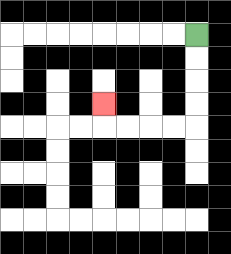{'start': '[8, 1]', 'end': '[4, 4]', 'path_directions': 'D,D,D,D,L,L,L,L,U', 'path_coordinates': '[[8, 1], [8, 2], [8, 3], [8, 4], [8, 5], [7, 5], [6, 5], [5, 5], [4, 5], [4, 4]]'}